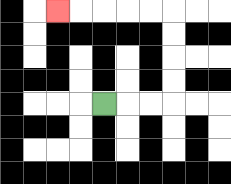{'start': '[4, 4]', 'end': '[2, 0]', 'path_directions': 'R,R,R,U,U,U,U,L,L,L,L,L', 'path_coordinates': '[[4, 4], [5, 4], [6, 4], [7, 4], [7, 3], [7, 2], [7, 1], [7, 0], [6, 0], [5, 0], [4, 0], [3, 0], [2, 0]]'}